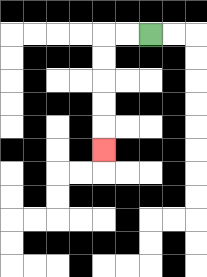{'start': '[6, 1]', 'end': '[4, 6]', 'path_directions': 'L,L,D,D,D,D,D', 'path_coordinates': '[[6, 1], [5, 1], [4, 1], [4, 2], [4, 3], [4, 4], [4, 5], [4, 6]]'}